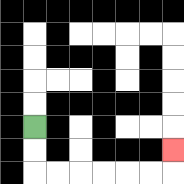{'start': '[1, 5]', 'end': '[7, 6]', 'path_directions': 'D,D,R,R,R,R,R,R,U', 'path_coordinates': '[[1, 5], [1, 6], [1, 7], [2, 7], [3, 7], [4, 7], [5, 7], [6, 7], [7, 7], [7, 6]]'}